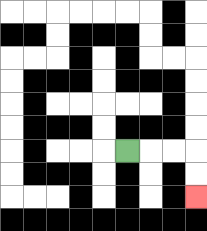{'start': '[5, 6]', 'end': '[8, 8]', 'path_directions': 'R,R,R,D,D', 'path_coordinates': '[[5, 6], [6, 6], [7, 6], [8, 6], [8, 7], [8, 8]]'}